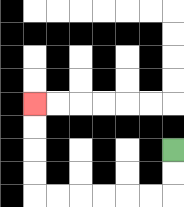{'start': '[7, 6]', 'end': '[1, 4]', 'path_directions': 'D,D,L,L,L,L,L,L,U,U,U,U', 'path_coordinates': '[[7, 6], [7, 7], [7, 8], [6, 8], [5, 8], [4, 8], [3, 8], [2, 8], [1, 8], [1, 7], [1, 6], [1, 5], [1, 4]]'}